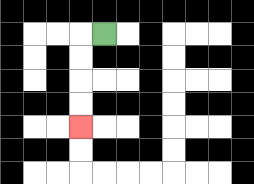{'start': '[4, 1]', 'end': '[3, 5]', 'path_directions': 'L,D,D,D,D', 'path_coordinates': '[[4, 1], [3, 1], [3, 2], [3, 3], [3, 4], [3, 5]]'}